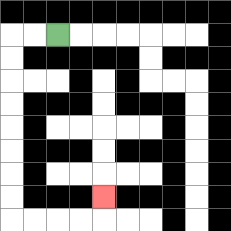{'start': '[2, 1]', 'end': '[4, 8]', 'path_directions': 'L,L,D,D,D,D,D,D,D,D,R,R,R,R,U', 'path_coordinates': '[[2, 1], [1, 1], [0, 1], [0, 2], [0, 3], [0, 4], [0, 5], [0, 6], [0, 7], [0, 8], [0, 9], [1, 9], [2, 9], [3, 9], [4, 9], [4, 8]]'}